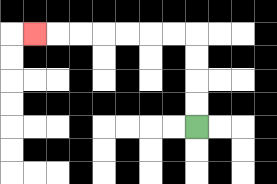{'start': '[8, 5]', 'end': '[1, 1]', 'path_directions': 'U,U,U,U,L,L,L,L,L,L,L', 'path_coordinates': '[[8, 5], [8, 4], [8, 3], [8, 2], [8, 1], [7, 1], [6, 1], [5, 1], [4, 1], [3, 1], [2, 1], [1, 1]]'}